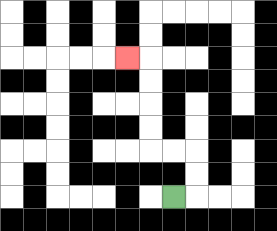{'start': '[7, 8]', 'end': '[5, 2]', 'path_directions': 'R,U,U,L,L,U,U,U,U,L', 'path_coordinates': '[[7, 8], [8, 8], [8, 7], [8, 6], [7, 6], [6, 6], [6, 5], [6, 4], [6, 3], [6, 2], [5, 2]]'}